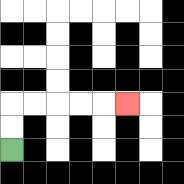{'start': '[0, 6]', 'end': '[5, 4]', 'path_directions': 'U,U,R,R,R,R,R', 'path_coordinates': '[[0, 6], [0, 5], [0, 4], [1, 4], [2, 4], [3, 4], [4, 4], [5, 4]]'}